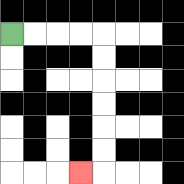{'start': '[0, 1]', 'end': '[3, 7]', 'path_directions': 'R,R,R,R,D,D,D,D,D,D,L', 'path_coordinates': '[[0, 1], [1, 1], [2, 1], [3, 1], [4, 1], [4, 2], [4, 3], [4, 4], [4, 5], [4, 6], [4, 7], [3, 7]]'}